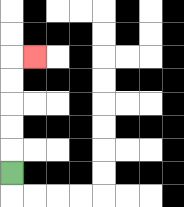{'start': '[0, 7]', 'end': '[1, 2]', 'path_directions': 'U,U,U,U,U,R', 'path_coordinates': '[[0, 7], [0, 6], [0, 5], [0, 4], [0, 3], [0, 2], [1, 2]]'}